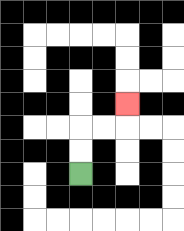{'start': '[3, 7]', 'end': '[5, 4]', 'path_directions': 'U,U,R,R,U', 'path_coordinates': '[[3, 7], [3, 6], [3, 5], [4, 5], [5, 5], [5, 4]]'}